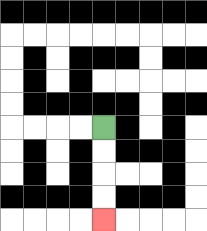{'start': '[4, 5]', 'end': '[4, 9]', 'path_directions': 'D,D,D,D', 'path_coordinates': '[[4, 5], [4, 6], [4, 7], [4, 8], [4, 9]]'}